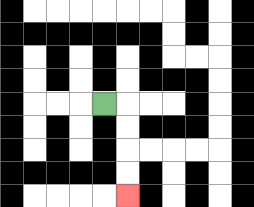{'start': '[4, 4]', 'end': '[5, 8]', 'path_directions': 'R,D,D,D,D', 'path_coordinates': '[[4, 4], [5, 4], [5, 5], [5, 6], [5, 7], [5, 8]]'}